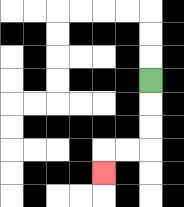{'start': '[6, 3]', 'end': '[4, 7]', 'path_directions': 'D,D,D,L,L,D', 'path_coordinates': '[[6, 3], [6, 4], [6, 5], [6, 6], [5, 6], [4, 6], [4, 7]]'}